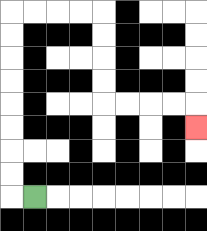{'start': '[1, 8]', 'end': '[8, 5]', 'path_directions': 'L,U,U,U,U,U,U,U,U,R,R,R,R,D,D,D,D,R,R,R,R,D', 'path_coordinates': '[[1, 8], [0, 8], [0, 7], [0, 6], [0, 5], [0, 4], [0, 3], [0, 2], [0, 1], [0, 0], [1, 0], [2, 0], [3, 0], [4, 0], [4, 1], [4, 2], [4, 3], [4, 4], [5, 4], [6, 4], [7, 4], [8, 4], [8, 5]]'}